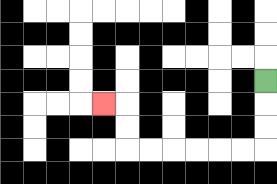{'start': '[11, 3]', 'end': '[4, 4]', 'path_directions': 'D,D,D,L,L,L,L,L,L,U,U,L', 'path_coordinates': '[[11, 3], [11, 4], [11, 5], [11, 6], [10, 6], [9, 6], [8, 6], [7, 6], [6, 6], [5, 6], [5, 5], [5, 4], [4, 4]]'}